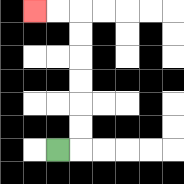{'start': '[2, 6]', 'end': '[1, 0]', 'path_directions': 'R,U,U,U,U,U,U,L,L', 'path_coordinates': '[[2, 6], [3, 6], [3, 5], [3, 4], [3, 3], [3, 2], [3, 1], [3, 0], [2, 0], [1, 0]]'}